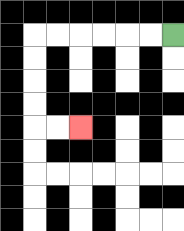{'start': '[7, 1]', 'end': '[3, 5]', 'path_directions': 'L,L,L,L,L,L,D,D,D,D,R,R', 'path_coordinates': '[[7, 1], [6, 1], [5, 1], [4, 1], [3, 1], [2, 1], [1, 1], [1, 2], [1, 3], [1, 4], [1, 5], [2, 5], [3, 5]]'}